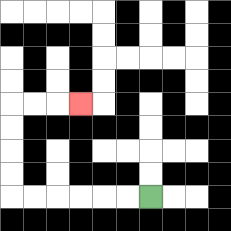{'start': '[6, 8]', 'end': '[3, 4]', 'path_directions': 'L,L,L,L,L,L,U,U,U,U,R,R,R', 'path_coordinates': '[[6, 8], [5, 8], [4, 8], [3, 8], [2, 8], [1, 8], [0, 8], [0, 7], [0, 6], [0, 5], [0, 4], [1, 4], [2, 4], [3, 4]]'}